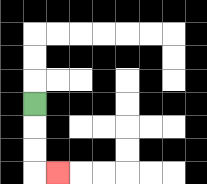{'start': '[1, 4]', 'end': '[2, 7]', 'path_directions': 'D,D,D,R', 'path_coordinates': '[[1, 4], [1, 5], [1, 6], [1, 7], [2, 7]]'}